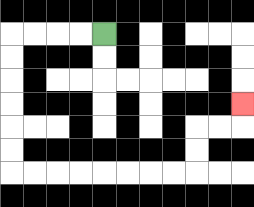{'start': '[4, 1]', 'end': '[10, 4]', 'path_directions': 'L,L,L,L,D,D,D,D,D,D,R,R,R,R,R,R,R,R,U,U,R,R,U', 'path_coordinates': '[[4, 1], [3, 1], [2, 1], [1, 1], [0, 1], [0, 2], [0, 3], [0, 4], [0, 5], [0, 6], [0, 7], [1, 7], [2, 7], [3, 7], [4, 7], [5, 7], [6, 7], [7, 7], [8, 7], [8, 6], [8, 5], [9, 5], [10, 5], [10, 4]]'}